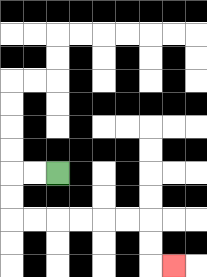{'start': '[2, 7]', 'end': '[7, 11]', 'path_directions': 'L,L,D,D,R,R,R,R,R,R,D,D,R', 'path_coordinates': '[[2, 7], [1, 7], [0, 7], [0, 8], [0, 9], [1, 9], [2, 9], [3, 9], [4, 9], [5, 9], [6, 9], [6, 10], [6, 11], [7, 11]]'}